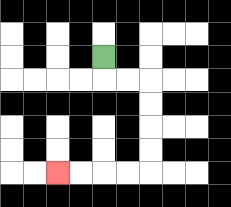{'start': '[4, 2]', 'end': '[2, 7]', 'path_directions': 'D,R,R,D,D,D,D,L,L,L,L', 'path_coordinates': '[[4, 2], [4, 3], [5, 3], [6, 3], [6, 4], [6, 5], [6, 6], [6, 7], [5, 7], [4, 7], [3, 7], [2, 7]]'}